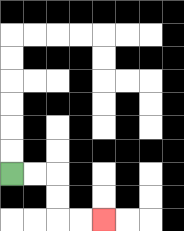{'start': '[0, 7]', 'end': '[4, 9]', 'path_directions': 'R,R,D,D,R,R', 'path_coordinates': '[[0, 7], [1, 7], [2, 7], [2, 8], [2, 9], [3, 9], [4, 9]]'}